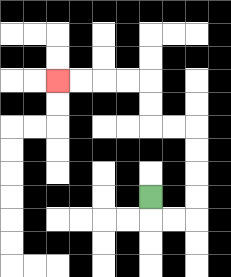{'start': '[6, 8]', 'end': '[2, 3]', 'path_directions': 'D,R,R,U,U,U,U,L,L,U,U,L,L,L,L', 'path_coordinates': '[[6, 8], [6, 9], [7, 9], [8, 9], [8, 8], [8, 7], [8, 6], [8, 5], [7, 5], [6, 5], [6, 4], [6, 3], [5, 3], [4, 3], [3, 3], [2, 3]]'}